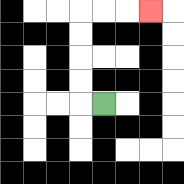{'start': '[4, 4]', 'end': '[6, 0]', 'path_directions': 'L,U,U,U,U,R,R,R', 'path_coordinates': '[[4, 4], [3, 4], [3, 3], [3, 2], [3, 1], [3, 0], [4, 0], [5, 0], [6, 0]]'}